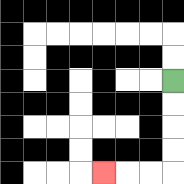{'start': '[7, 3]', 'end': '[4, 7]', 'path_directions': 'D,D,D,D,L,L,L', 'path_coordinates': '[[7, 3], [7, 4], [7, 5], [7, 6], [7, 7], [6, 7], [5, 7], [4, 7]]'}